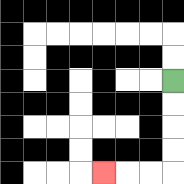{'start': '[7, 3]', 'end': '[4, 7]', 'path_directions': 'D,D,D,D,L,L,L', 'path_coordinates': '[[7, 3], [7, 4], [7, 5], [7, 6], [7, 7], [6, 7], [5, 7], [4, 7]]'}